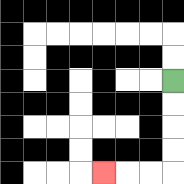{'start': '[7, 3]', 'end': '[4, 7]', 'path_directions': 'D,D,D,D,L,L,L', 'path_coordinates': '[[7, 3], [7, 4], [7, 5], [7, 6], [7, 7], [6, 7], [5, 7], [4, 7]]'}